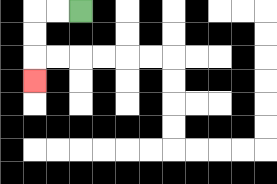{'start': '[3, 0]', 'end': '[1, 3]', 'path_directions': 'L,L,D,D,D', 'path_coordinates': '[[3, 0], [2, 0], [1, 0], [1, 1], [1, 2], [1, 3]]'}